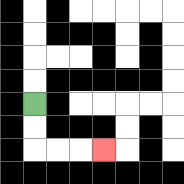{'start': '[1, 4]', 'end': '[4, 6]', 'path_directions': 'D,D,R,R,R', 'path_coordinates': '[[1, 4], [1, 5], [1, 6], [2, 6], [3, 6], [4, 6]]'}